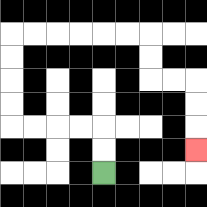{'start': '[4, 7]', 'end': '[8, 6]', 'path_directions': 'U,U,L,L,L,L,U,U,U,U,R,R,R,R,R,R,D,D,R,R,D,D,D', 'path_coordinates': '[[4, 7], [4, 6], [4, 5], [3, 5], [2, 5], [1, 5], [0, 5], [0, 4], [0, 3], [0, 2], [0, 1], [1, 1], [2, 1], [3, 1], [4, 1], [5, 1], [6, 1], [6, 2], [6, 3], [7, 3], [8, 3], [8, 4], [8, 5], [8, 6]]'}